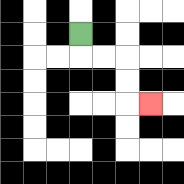{'start': '[3, 1]', 'end': '[6, 4]', 'path_directions': 'D,R,R,D,D,R', 'path_coordinates': '[[3, 1], [3, 2], [4, 2], [5, 2], [5, 3], [5, 4], [6, 4]]'}